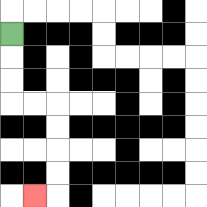{'start': '[0, 1]', 'end': '[1, 8]', 'path_directions': 'D,D,D,R,R,D,D,D,D,L', 'path_coordinates': '[[0, 1], [0, 2], [0, 3], [0, 4], [1, 4], [2, 4], [2, 5], [2, 6], [2, 7], [2, 8], [1, 8]]'}